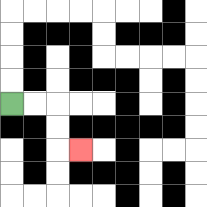{'start': '[0, 4]', 'end': '[3, 6]', 'path_directions': 'R,R,D,D,R', 'path_coordinates': '[[0, 4], [1, 4], [2, 4], [2, 5], [2, 6], [3, 6]]'}